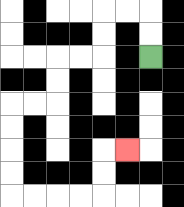{'start': '[6, 2]', 'end': '[5, 6]', 'path_directions': 'U,U,L,L,D,D,L,L,D,D,L,L,D,D,D,D,R,R,R,R,U,U,R', 'path_coordinates': '[[6, 2], [6, 1], [6, 0], [5, 0], [4, 0], [4, 1], [4, 2], [3, 2], [2, 2], [2, 3], [2, 4], [1, 4], [0, 4], [0, 5], [0, 6], [0, 7], [0, 8], [1, 8], [2, 8], [3, 8], [4, 8], [4, 7], [4, 6], [5, 6]]'}